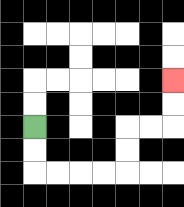{'start': '[1, 5]', 'end': '[7, 3]', 'path_directions': 'D,D,R,R,R,R,U,U,R,R,U,U', 'path_coordinates': '[[1, 5], [1, 6], [1, 7], [2, 7], [3, 7], [4, 7], [5, 7], [5, 6], [5, 5], [6, 5], [7, 5], [7, 4], [7, 3]]'}